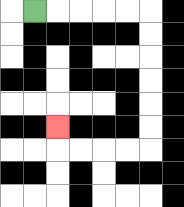{'start': '[1, 0]', 'end': '[2, 5]', 'path_directions': 'R,R,R,R,R,D,D,D,D,D,D,L,L,L,L,U', 'path_coordinates': '[[1, 0], [2, 0], [3, 0], [4, 0], [5, 0], [6, 0], [6, 1], [6, 2], [6, 3], [6, 4], [6, 5], [6, 6], [5, 6], [4, 6], [3, 6], [2, 6], [2, 5]]'}